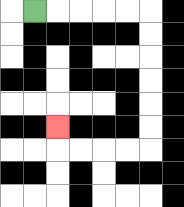{'start': '[1, 0]', 'end': '[2, 5]', 'path_directions': 'R,R,R,R,R,D,D,D,D,D,D,L,L,L,L,U', 'path_coordinates': '[[1, 0], [2, 0], [3, 0], [4, 0], [5, 0], [6, 0], [6, 1], [6, 2], [6, 3], [6, 4], [6, 5], [6, 6], [5, 6], [4, 6], [3, 6], [2, 6], [2, 5]]'}